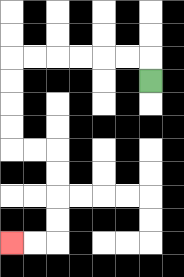{'start': '[6, 3]', 'end': '[0, 10]', 'path_directions': 'U,L,L,L,L,L,L,D,D,D,D,R,R,D,D,D,D,L,L', 'path_coordinates': '[[6, 3], [6, 2], [5, 2], [4, 2], [3, 2], [2, 2], [1, 2], [0, 2], [0, 3], [0, 4], [0, 5], [0, 6], [1, 6], [2, 6], [2, 7], [2, 8], [2, 9], [2, 10], [1, 10], [0, 10]]'}